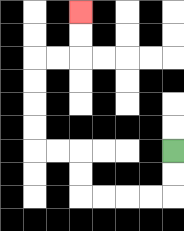{'start': '[7, 6]', 'end': '[3, 0]', 'path_directions': 'D,D,L,L,L,L,U,U,L,L,U,U,U,U,R,R,U,U', 'path_coordinates': '[[7, 6], [7, 7], [7, 8], [6, 8], [5, 8], [4, 8], [3, 8], [3, 7], [3, 6], [2, 6], [1, 6], [1, 5], [1, 4], [1, 3], [1, 2], [2, 2], [3, 2], [3, 1], [3, 0]]'}